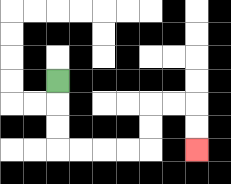{'start': '[2, 3]', 'end': '[8, 6]', 'path_directions': 'D,D,D,R,R,R,R,U,U,R,R,D,D', 'path_coordinates': '[[2, 3], [2, 4], [2, 5], [2, 6], [3, 6], [4, 6], [5, 6], [6, 6], [6, 5], [6, 4], [7, 4], [8, 4], [8, 5], [8, 6]]'}